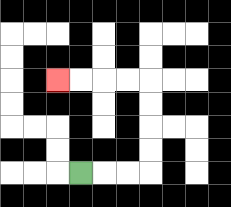{'start': '[3, 7]', 'end': '[2, 3]', 'path_directions': 'R,R,R,U,U,U,U,L,L,L,L', 'path_coordinates': '[[3, 7], [4, 7], [5, 7], [6, 7], [6, 6], [6, 5], [6, 4], [6, 3], [5, 3], [4, 3], [3, 3], [2, 3]]'}